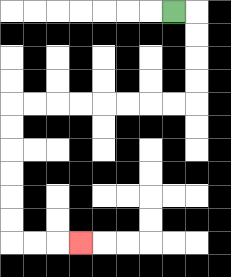{'start': '[7, 0]', 'end': '[3, 10]', 'path_directions': 'R,D,D,D,D,L,L,L,L,L,L,L,L,D,D,D,D,D,D,R,R,R', 'path_coordinates': '[[7, 0], [8, 0], [8, 1], [8, 2], [8, 3], [8, 4], [7, 4], [6, 4], [5, 4], [4, 4], [3, 4], [2, 4], [1, 4], [0, 4], [0, 5], [0, 6], [0, 7], [0, 8], [0, 9], [0, 10], [1, 10], [2, 10], [3, 10]]'}